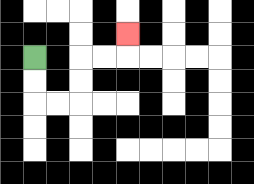{'start': '[1, 2]', 'end': '[5, 1]', 'path_directions': 'D,D,R,R,U,U,R,R,U', 'path_coordinates': '[[1, 2], [1, 3], [1, 4], [2, 4], [3, 4], [3, 3], [3, 2], [4, 2], [5, 2], [5, 1]]'}